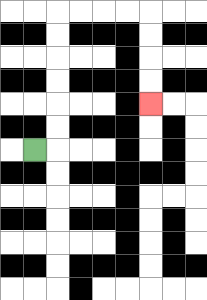{'start': '[1, 6]', 'end': '[6, 4]', 'path_directions': 'R,U,U,U,U,U,U,R,R,R,R,D,D,D,D', 'path_coordinates': '[[1, 6], [2, 6], [2, 5], [2, 4], [2, 3], [2, 2], [2, 1], [2, 0], [3, 0], [4, 0], [5, 0], [6, 0], [6, 1], [6, 2], [6, 3], [6, 4]]'}